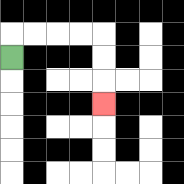{'start': '[0, 2]', 'end': '[4, 4]', 'path_directions': 'U,R,R,R,R,D,D,D', 'path_coordinates': '[[0, 2], [0, 1], [1, 1], [2, 1], [3, 1], [4, 1], [4, 2], [4, 3], [4, 4]]'}